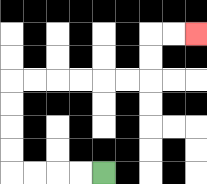{'start': '[4, 7]', 'end': '[8, 1]', 'path_directions': 'L,L,L,L,U,U,U,U,R,R,R,R,R,R,U,U,R,R', 'path_coordinates': '[[4, 7], [3, 7], [2, 7], [1, 7], [0, 7], [0, 6], [0, 5], [0, 4], [0, 3], [1, 3], [2, 3], [3, 3], [4, 3], [5, 3], [6, 3], [6, 2], [6, 1], [7, 1], [8, 1]]'}